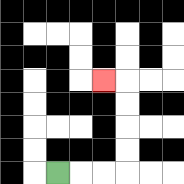{'start': '[2, 7]', 'end': '[4, 3]', 'path_directions': 'R,R,R,U,U,U,U,L', 'path_coordinates': '[[2, 7], [3, 7], [4, 7], [5, 7], [5, 6], [5, 5], [5, 4], [5, 3], [4, 3]]'}